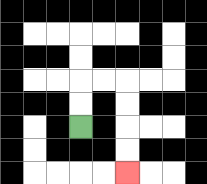{'start': '[3, 5]', 'end': '[5, 7]', 'path_directions': 'U,U,R,R,D,D,D,D', 'path_coordinates': '[[3, 5], [3, 4], [3, 3], [4, 3], [5, 3], [5, 4], [5, 5], [5, 6], [5, 7]]'}